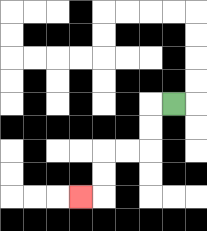{'start': '[7, 4]', 'end': '[3, 8]', 'path_directions': 'L,D,D,L,L,D,D,L', 'path_coordinates': '[[7, 4], [6, 4], [6, 5], [6, 6], [5, 6], [4, 6], [4, 7], [4, 8], [3, 8]]'}